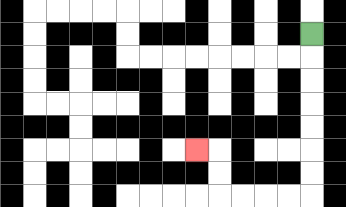{'start': '[13, 1]', 'end': '[8, 6]', 'path_directions': 'D,D,D,D,D,D,D,L,L,L,L,U,U,L', 'path_coordinates': '[[13, 1], [13, 2], [13, 3], [13, 4], [13, 5], [13, 6], [13, 7], [13, 8], [12, 8], [11, 8], [10, 8], [9, 8], [9, 7], [9, 6], [8, 6]]'}